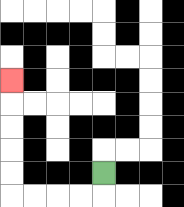{'start': '[4, 7]', 'end': '[0, 3]', 'path_directions': 'D,L,L,L,L,U,U,U,U,U', 'path_coordinates': '[[4, 7], [4, 8], [3, 8], [2, 8], [1, 8], [0, 8], [0, 7], [0, 6], [0, 5], [0, 4], [0, 3]]'}